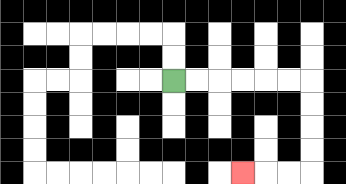{'start': '[7, 3]', 'end': '[10, 7]', 'path_directions': 'R,R,R,R,R,R,D,D,D,D,L,L,L', 'path_coordinates': '[[7, 3], [8, 3], [9, 3], [10, 3], [11, 3], [12, 3], [13, 3], [13, 4], [13, 5], [13, 6], [13, 7], [12, 7], [11, 7], [10, 7]]'}